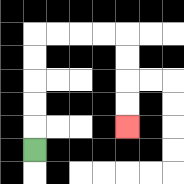{'start': '[1, 6]', 'end': '[5, 5]', 'path_directions': 'U,U,U,U,U,R,R,R,R,D,D,D,D', 'path_coordinates': '[[1, 6], [1, 5], [1, 4], [1, 3], [1, 2], [1, 1], [2, 1], [3, 1], [4, 1], [5, 1], [5, 2], [5, 3], [5, 4], [5, 5]]'}